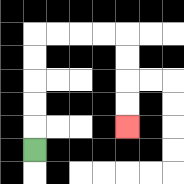{'start': '[1, 6]', 'end': '[5, 5]', 'path_directions': 'U,U,U,U,U,R,R,R,R,D,D,D,D', 'path_coordinates': '[[1, 6], [1, 5], [1, 4], [1, 3], [1, 2], [1, 1], [2, 1], [3, 1], [4, 1], [5, 1], [5, 2], [5, 3], [5, 4], [5, 5]]'}